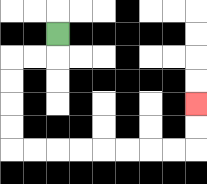{'start': '[2, 1]', 'end': '[8, 4]', 'path_directions': 'D,L,L,D,D,D,D,R,R,R,R,R,R,R,R,U,U', 'path_coordinates': '[[2, 1], [2, 2], [1, 2], [0, 2], [0, 3], [0, 4], [0, 5], [0, 6], [1, 6], [2, 6], [3, 6], [4, 6], [5, 6], [6, 6], [7, 6], [8, 6], [8, 5], [8, 4]]'}